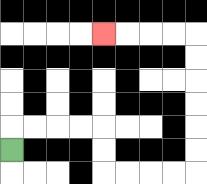{'start': '[0, 6]', 'end': '[4, 1]', 'path_directions': 'U,R,R,R,R,D,D,R,R,R,R,U,U,U,U,U,U,L,L,L,L', 'path_coordinates': '[[0, 6], [0, 5], [1, 5], [2, 5], [3, 5], [4, 5], [4, 6], [4, 7], [5, 7], [6, 7], [7, 7], [8, 7], [8, 6], [8, 5], [8, 4], [8, 3], [8, 2], [8, 1], [7, 1], [6, 1], [5, 1], [4, 1]]'}